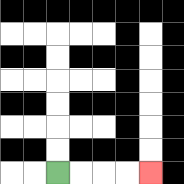{'start': '[2, 7]', 'end': '[6, 7]', 'path_directions': 'R,R,R,R', 'path_coordinates': '[[2, 7], [3, 7], [4, 7], [5, 7], [6, 7]]'}